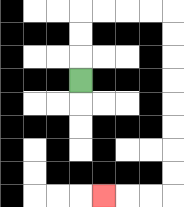{'start': '[3, 3]', 'end': '[4, 8]', 'path_directions': 'U,U,U,R,R,R,R,D,D,D,D,D,D,D,D,L,L,L', 'path_coordinates': '[[3, 3], [3, 2], [3, 1], [3, 0], [4, 0], [5, 0], [6, 0], [7, 0], [7, 1], [7, 2], [7, 3], [7, 4], [7, 5], [7, 6], [7, 7], [7, 8], [6, 8], [5, 8], [4, 8]]'}